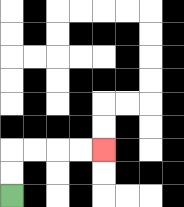{'start': '[0, 8]', 'end': '[4, 6]', 'path_directions': 'U,U,R,R,R,R', 'path_coordinates': '[[0, 8], [0, 7], [0, 6], [1, 6], [2, 6], [3, 6], [4, 6]]'}